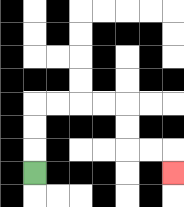{'start': '[1, 7]', 'end': '[7, 7]', 'path_directions': 'U,U,U,R,R,R,R,D,D,R,R,D', 'path_coordinates': '[[1, 7], [1, 6], [1, 5], [1, 4], [2, 4], [3, 4], [4, 4], [5, 4], [5, 5], [5, 6], [6, 6], [7, 6], [7, 7]]'}